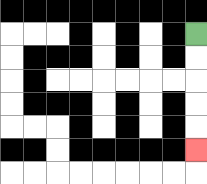{'start': '[8, 1]', 'end': '[8, 6]', 'path_directions': 'D,D,D,D,D', 'path_coordinates': '[[8, 1], [8, 2], [8, 3], [8, 4], [8, 5], [8, 6]]'}